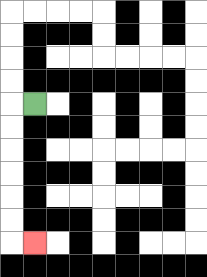{'start': '[1, 4]', 'end': '[1, 10]', 'path_directions': 'L,D,D,D,D,D,D,R', 'path_coordinates': '[[1, 4], [0, 4], [0, 5], [0, 6], [0, 7], [0, 8], [0, 9], [0, 10], [1, 10]]'}